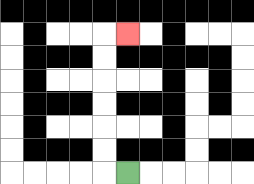{'start': '[5, 7]', 'end': '[5, 1]', 'path_directions': 'L,U,U,U,U,U,U,R', 'path_coordinates': '[[5, 7], [4, 7], [4, 6], [4, 5], [4, 4], [4, 3], [4, 2], [4, 1], [5, 1]]'}